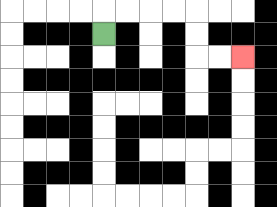{'start': '[4, 1]', 'end': '[10, 2]', 'path_directions': 'U,R,R,R,R,D,D,R,R', 'path_coordinates': '[[4, 1], [4, 0], [5, 0], [6, 0], [7, 0], [8, 0], [8, 1], [8, 2], [9, 2], [10, 2]]'}